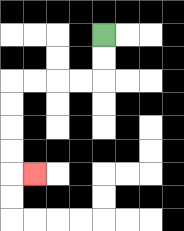{'start': '[4, 1]', 'end': '[1, 7]', 'path_directions': 'D,D,L,L,L,L,D,D,D,D,R', 'path_coordinates': '[[4, 1], [4, 2], [4, 3], [3, 3], [2, 3], [1, 3], [0, 3], [0, 4], [0, 5], [0, 6], [0, 7], [1, 7]]'}